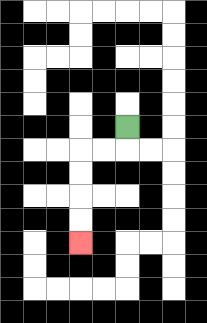{'start': '[5, 5]', 'end': '[3, 10]', 'path_directions': 'D,L,L,D,D,D,D', 'path_coordinates': '[[5, 5], [5, 6], [4, 6], [3, 6], [3, 7], [3, 8], [3, 9], [3, 10]]'}